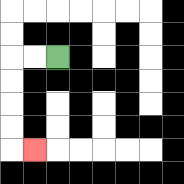{'start': '[2, 2]', 'end': '[1, 6]', 'path_directions': 'L,L,D,D,D,D,R', 'path_coordinates': '[[2, 2], [1, 2], [0, 2], [0, 3], [0, 4], [0, 5], [0, 6], [1, 6]]'}